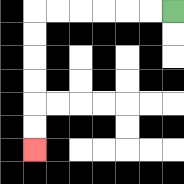{'start': '[7, 0]', 'end': '[1, 6]', 'path_directions': 'L,L,L,L,L,L,D,D,D,D,D,D', 'path_coordinates': '[[7, 0], [6, 0], [5, 0], [4, 0], [3, 0], [2, 0], [1, 0], [1, 1], [1, 2], [1, 3], [1, 4], [1, 5], [1, 6]]'}